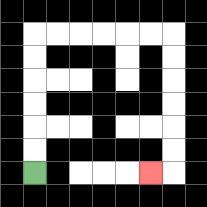{'start': '[1, 7]', 'end': '[6, 7]', 'path_directions': 'U,U,U,U,U,U,R,R,R,R,R,R,D,D,D,D,D,D,L', 'path_coordinates': '[[1, 7], [1, 6], [1, 5], [1, 4], [1, 3], [1, 2], [1, 1], [2, 1], [3, 1], [4, 1], [5, 1], [6, 1], [7, 1], [7, 2], [7, 3], [7, 4], [7, 5], [7, 6], [7, 7], [6, 7]]'}